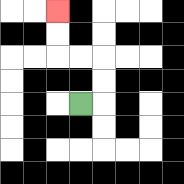{'start': '[3, 4]', 'end': '[2, 0]', 'path_directions': 'R,U,U,L,L,U,U', 'path_coordinates': '[[3, 4], [4, 4], [4, 3], [4, 2], [3, 2], [2, 2], [2, 1], [2, 0]]'}